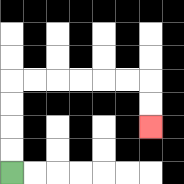{'start': '[0, 7]', 'end': '[6, 5]', 'path_directions': 'U,U,U,U,R,R,R,R,R,R,D,D', 'path_coordinates': '[[0, 7], [0, 6], [0, 5], [0, 4], [0, 3], [1, 3], [2, 3], [3, 3], [4, 3], [5, 3], [6, 3], [6, 4], [6, 5]]'}